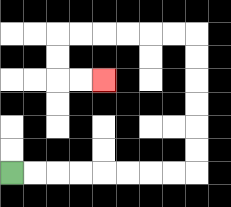{'start': '[0, 7]', 'end': '[4, 3]', 'path_directions': 'R,R,R,R,R,R,R,R,U,U,U,U,U,U,L,L,L,L,L,L,D,D,R,R', 'path_coordinates': '[[0, 7], [1, 7], [2, 7], [3, 7], [4, 7], [5, 7], [6, 7], [7, 7], [8, 7], [8, 6], [8, 5], [8, 4], [8, 3], [8, 2], [8, 1], [7, 1], [6, 1], [5, 1], [4, 1], [3, 1], [2, 1], [2, 2], [2, 3], [3, 3], [4, 3]]'}